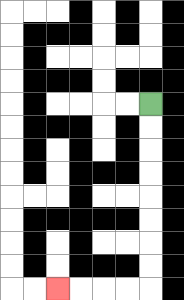{'start': '[6, 4]', 'end': '[2, 12]', 'path_directions': 'D,D,D,D,D,D,D,D,L,L,L,L', 'path_coordinates': '[[6, 4], [6, 5], [6, 6], [6, 7], [6, 8], [6, 9], [6, 10], [6, 11], [6, 12], [5, 12], [4, 12], [3, 12], [2, 12]]'}